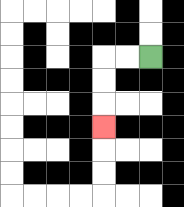{'start': '[6, 2]', 'end': '[4, 5]', 'path_directions': 'L,L,D,D,D', 'path_coordinates': '[[6, 2], [5, 2], [4, 2], [4, 3], [4, 4], [4, 5]]'}